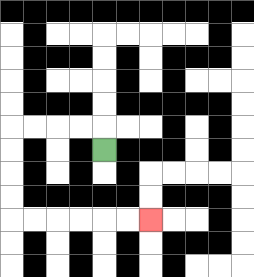{'start': '[4, 6]', 'end': '[6, 9]', 'path_directions': 'U,L,L,L,L,D,D,D,D,R,R,R,R,R,R', 'path_coordinates': '[[4, 6], [4, 5], [3, 5], [2, 5], [1, 5], [0, 5], [0, 6], [0, 7], [0, 8], [0, 9], [1, 9], [2, 9], [3, 9], [4, 9], [5, 9], [6, 9]]'}